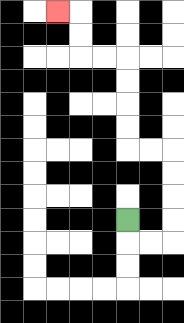{'start': '[5, 9]', 'end': '[2, 0]', 'path_directions': 'D,R,R,U,U,U,U,L,L,U,U,U,U,L,L,U,U,L', 'path_coordinates': '[[5, 9], [5, 10], [6, 10], [7, 10], [7, 9], [7, 8], [7, 7], [7, 6], [6, 6], [5, 6], [5, 5], [5, 4], [5, 3], [5, 2], [4, 2], [3, 2], [3, 1], [3, 0], [2, 0]]'}